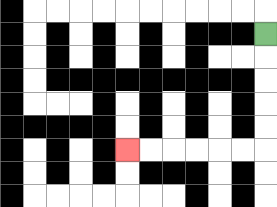{'start': '[11, 1]', 'end': '[5, 6]', 'path_directions': 'D,D,D,D,D,L,L,L,L,L,L', 'path_coordinates': '[[11, 1], [11, 2], [11, 3], [11, 4], [11, 5], [11, 6], [10, 6], [9, 6], [8, 6], [7, 6], [6, 6], [5, 6]]'}